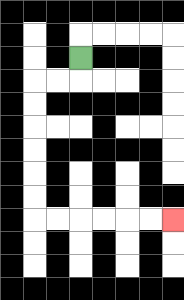{'start': '[3, 2]', 'end': '[7, 9]', 'path_directions': 'D,L,L,D,D,D,D,D,D,R,R,R,R,R,R', 'path_coordinates': '[[3, 2], [3, 3], [2, 3], [1, 3], [1, 4], [1, 5], [1, 6], [1, 7], [1, 8], [1, 9], [2, 9], [3, 9], [4, 9], [5, 9], [6, 9], [7, 9]]'}